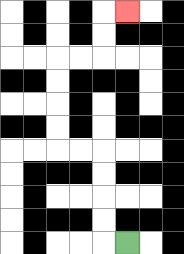{'start': '[5, 10]', 'end': '[5, 0]', 'path_directions': 'L,U,U,U,U,L,L,U,U,U,U,R,R,U,U,R', 'path_coordinates': '[[5, 10], [4, 10], [4, 9], [4, 8], [4, 7], [4, 6], [3, 6], [2, 6], [2, 5], [2, 4], [2, 3], [2, 2], [3, 2], [4, 2], [4, 1], [4, 0], [5, 0]]'}